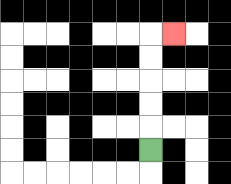{'start': '[6, 6]', 'end': '[7, 1]', 'path_directions': 'U,U,U,U,U,R', 'path_coordinates': '[[6, 6], [6, 5], [6, 4], [6, 3], [6, 2], [6, 1], [7, 1]]'}